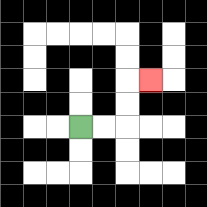{'start': '[3, 5]', 'end': '[6, 3]', 'path_directions': 'R,R,U,U,R', 'path_coordinates': '[[3, 5], [4, 5], [5, 5], [5, 4], [5, 3], [6, 3]]'}